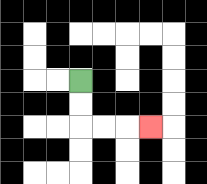{'start': '[3, 3]', 'end': '[6, 5]', 'path_directions': 'D,D,R,R,R', 'path_coordinates': '[[3, 3], [3, 4], [3, 5], [4, 5], [5, 5], [6, 5]]'}